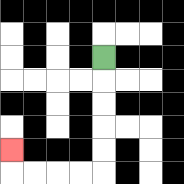{'start': '[4, 2]', 'end': '[0, 6]', 'path_directions': 'D,D,D,D,D,L,L,L,L,U', 'path_coordinates': '[[4, 2], [4, 3], [4, 4], [4, 5], [4, 6], [4, 7], [3, 7], [2, 7], [1, 7], [0, 7], [0, 6]]'}